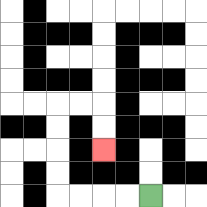{'start': '[6, 8]', 'end': '[4, 6]', 'path_directions': 'L,L,L,L,U,U,U,U,R,R,D,D', 'path_coordinates': '[[6, 8], [5, 8], [4, 8], [3, 8], [2, 8], [2, 7], [2, 6], [2, 5], [2, 4], [3, 4], [4, 4], [4, 5], [4, 6]]'}